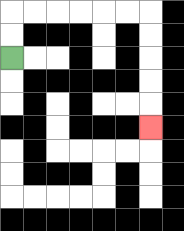{'start': '[0, 2]', 'end': '[6, 5]', 'path_directions': 'U,U,R,R,R,R,R,R,D,D,D,D,D', 'path_coordinates': '[[0, 2], [0, 1], [0, 0], [1, 0], [2, 0], [3, 0], [4, 0], [5, 0], [6, 0], [6, 1], [6, 2], [6, 3], [6, 4], [6, 5]]'}